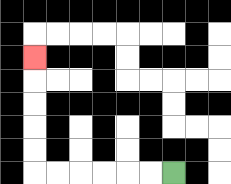{'start': '[7, 7]', 'end': '[1, 2]', 'path_directions': 'L,L,L,L,L,L,U,U,U,U,U', 'path_coordinates': '[[7, 7], [6, 7], [5, 7], [4, 7], [3, 7], [2, 7], [1, 7], [1, 6], [1, 5], [1, 4], [1, 3], [1, 2]]'}